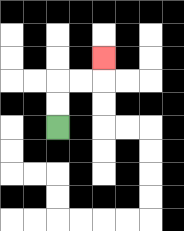{'start': '[2, 5]', 'end': '[4, 2]', 'path_directions': 'U,U,R,R,U', 'path_coordinates': '[[2, 5], [2, 4], [2, 3], [3, 3], [4, 3], [4, 2]]'}